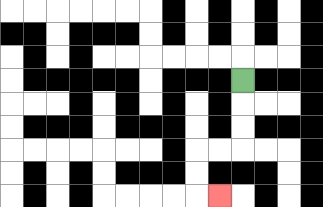{'start': '[10, 3]', 'end': '[9, 8]', 'path_directions': 'D,D,D,L,L,D,D,R', 'path_coordinates': '[[10, 3], [10, 4], [10, 5], [10, 6], [9, 6], [8, 6], [8, 7], [8, 8], [9, 8]]'}